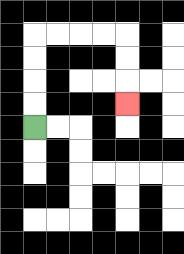{'start': '[1, 5]', 'end': '[5, 4]', 'path_directions': 'U,U,U,U,R,R,R,R,D,D,D', 'path_coordinates': '[[1, 5], [1, 4], [1, 3], [1, 2], [1, 1], [2, 1], [3, 1], [4, 1], [5, 1], [5, 2], [5, 3], [5, 4]]'}